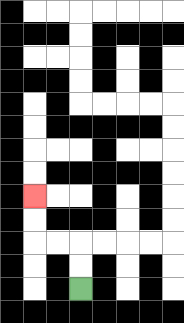{'start': '[3, 12]', 'end': '[1, 8]', 'path_directions': 'U,U,L,L,U,U', 'path_coordinates': '[[3, 12], [3, 11], [3, 10], [2, 10], [1, 10], [1, 9], [1, 8]]'}